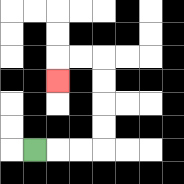{'start': '[1, 6]', 'end': '[2, 3]', 'path_directions': 'R,R,R,U,U,U,U,L,L,D', 'path_coordinates': '[[1, 6], [2, 6], [3, 6], [4, 6], [4, 5], [4, 4], [4, 3], [4, 2], [3, 2], [2, 2], [2, 3]]'}